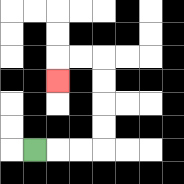{'start': '[1, 6]', 'end': '[2, 3]', 'path_directions': 'R,R,R,U,U,U,U,L,L,D', 'path_coordinates': '[[1, 6], [2, 6], [3, 6], [4, 6], [4, 5], [4, 4], [4, 3], [4, 2], [3, 2], [2, 2], [2, 3]]'}